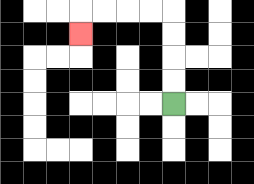{'start': '[7, 4]', 'end': '[3, 1]', 'path_directions': 'U,U,U,U,L,L,L,L,D', 'path_coordinates': '[[7, 4], [7, 3], [7, 2], [7, 1], [7, 0], [6, 0], [5, 0], [4, 0], [3, 0], [3, 1]]'}